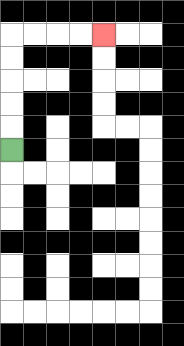{'start': '[0, 6]', 'end': '[4, 1]', 'path_directions': 'U,U,U,U,U,R,R,R,R', 'path_coordinates': '[[0, 6], [0, 5], [0, 4], [0, 3], [0, 2], [0, 1], [1, 1], [2, 1], [3, 1], [4, 1]]'}